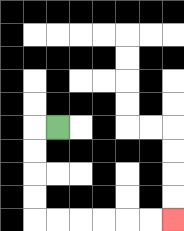{'start': '[2, 5]', 'end': '[7, 9]', 'path_directions': 'L,D,D,D,D,R,R,R,R,R,R', 'path_coordinates': '[[2, 5], [1, 5], [1, 6], [1, 7], [1, 8], [1, 9], [2, 9], [3, 9], [4, 9], [5, 9], [6, 9], [7, 9]]'}